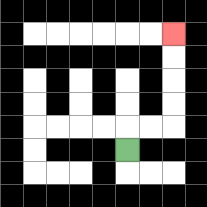{'start': '[5, 6]', 'end': '[7, 1]', 'path_directions': 'U,R,R,U,U,U,U', 'path_coordinates': '[[5, 6], [5, 5], [6, 5], [7, 5], [7, 4], [7, 3], [7, 2], [7, 1]]'}